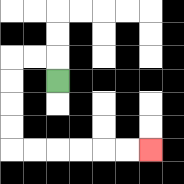{'start': '[2, 3]', 'end': '[6, 6]', 'path_directions': 'U,L,L,D,D,D,D,R,R,R,R,R,R', 'path_coordinates': '[[2, 3], [2, 2], [1, 2], [0, 2], [0, 3], [0, 4], [0, 5], [0, 6], [1, 6], [2, 6], [3, 6], [4, 6], [5, 6], [6, 6]]'}